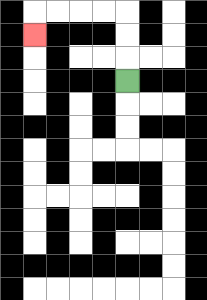{'start': '[5, 3]', 'end': '[1, 1]', 'path_directions': 'U,U,U,L,L,L,L,D', 'path_coordinates': '[[5, 3], [5, 2], [5, 1], [5, 0], [4, 0], [3, 0], [2, 0], [1, 0], [1, 1]]'}